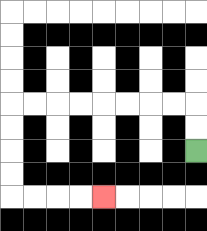{'start': '[8, 6]', 'end': '[4, 8]', 'path_directions': 'U,U,L,L,L,L,L,L,L,L,D,D,D,D,R,R,R,R', 'path_coordinates': '[[8, 6], [8, 5], [8, 4], [7, 4], [6, 4], [5, 4], [4, 4], [3, 4], [2, 4], [1, 4], [0, 4], [0, 5], [0, 6], [0, 7], [0, 8], [1, 8], [2, 8], [3, 8], [4, 8]]'}